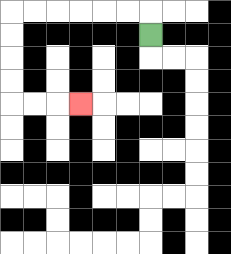{'start': '[6, 1]', 'end': '[3, 4]', 'path_directions': 'U,L,L,L,L,L,L,D,D,D,D,R,R,R', 'path_coordinates': '[[6, 1], [6, 0], [5, 0], [4, 0], [3, 0], [2, 0], [1, 0], [0, 0], [0, 1], [0, 2], [0, 3], [0, 4], [1, 4], [2, 4], [3, 4]]'}